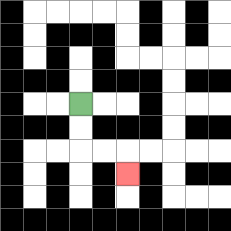{'start': '[3, 4]', 'end': '[5, 7]', 'path_directions': 'D,D,R,R,D', 'path_coordinates': '[[3, 4], [3, 5], [3, 6], [4, 6], [5, 6], [5, 7]]'}